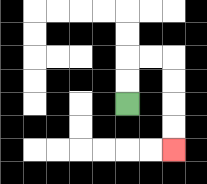{'start': '[5, 4]', 'end': '[7, 6]', 'path_directions': 'U,U,R,R,D,D,D,D', 'path_coordinates': '[[5, 4], [5, 3], [5, 2], [6, 2], [7, 2], [7, 3], [7, 4], [7, 5], [7, 6]]'}